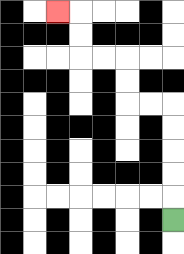{'start': '[7, 9]', 'end': '[2, 0]', 'path_directions': 'U,U,U,U,U,L,L,U,U,L,L,U,U,L', 'path_coordinates': '[[7, 9], [7, 8], [7, 7], [7, 6], [7, 5], [7, 4], [6, 4], [5, 4], [5, 3], [5, 2], [4, 2], [3, 2], [3, 1], [3, 0], [2, 0]]'}